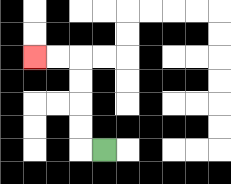{'start': '[4, 6]', 'end': '[1, 2]', 'path_directions': 'L,U,U,U,U,L,L', 'path_coordinates': '[[4, 6], [3, 6], [3, 5], [3, 4], [3, 3], [3, 2], [2, 2], [1, 2]]'}